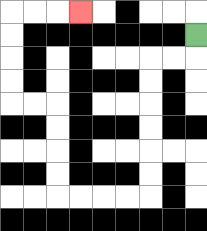{'start': '[8, 1]', 'end': '[3, 0]', 'path_directions': 'D,L,L,D,D,D,D,D,D,L,L,L,L,U,U,U,U,L,L,U,U,U,U,R,R,R', 'path_coordinates': '[[8, 1], [8, 2], [7, 2], [6, 2], [6, 3], [6, 4], [6, 5], [6, 6], [6, 7], [6, 8], [5, 8], [4, 8], [3, 8], [2, 8], [2, 7], [2, 6], [2, 5], [2, 4], [1, 4], [0, 4], [0, 3], [0, 2], [0, 1], [0, 0], [1, 0], [2, 0], [3, 0]]'}